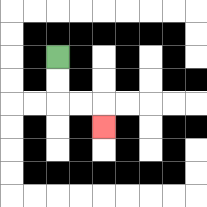{'start': '[2, 2]', 'end': '[4, 5]', 'path_directions': 'D,D,R,R,D', 'path_coordinates': '[[2, 2], [2, 3], [2, 4], [3, 4], [4, 4], [4, 5]]'}